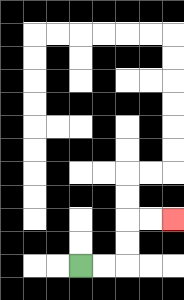{'start': '[3, 11]', 'end': '[7, 9]', 'path_directions': 'R,R,U,U,R,R', 'path_coordinates': '[[3, 11], [4, 11], [5, 11], [5, 10], [5, 9], [6, 9], [7, 9]]'}